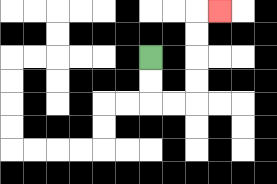{'start': '[6, 2]', 'end': '[9, 0]', 'path_directions': 'D,D,R,R,U,U,U,U,R', 'path_coordinates': '[[6, 2], [6, 3], [6, 4], [7, 4], [8, 4], [8, 3], [8, 2], [8, 1], [8, 0], [9, 0]]'}